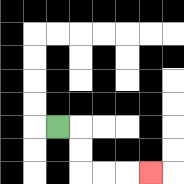{'start': '[2, 5]', 'end': '[6, 7]', 'path_directions': 'R,D,D,R,R,R', 'path_coordinates': '[[2, 5], [3, 5], [3, 6], [3, 7], [4, 7], [5, 7], [6, 7]]'}